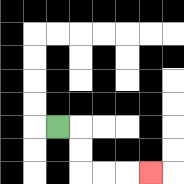{'start': '[2, 5]', 'end': '[6, 7]', 'path_directions': 'R,D,D,R,R,R', 'path_coordinates': '[[2, 5], [3, 5], [3, 6], [3, 7], [4, 7], [5, 7], [6, 7]]'}